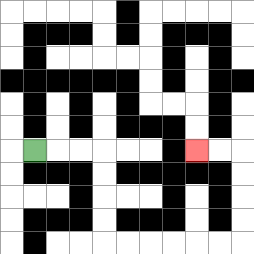{'start': '[1, 6]', 'end': '[8, 6]', 'path_directions': 'R,R,R,D,D,D,D,R,R,R,R,R,R,U,U,U,U,L,L', 'path_coordinates': '[[1, 6], [2, 6], [3, 6], [4, 6], [4, 7], [4, 8], [4, 9], [4, 10], [5, 10], [6, 10], [7, 10], [8, 10], [9, 10], [10, 10], [10, 9], [10, 8], [10, 7], [10, 6], [9, 6], [8, 6]]'}